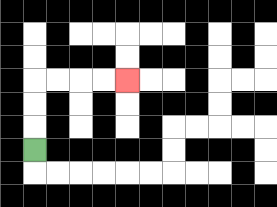{'start': '[1, 6]', 'end': '[5, 3]', 'path_directions': 'U,U,U,R,R,R,R', 'path_coordinates': '[[1, 6], [1, 5], [1, 4], [1, 3], [2, 3], [3, 3], [4, 3], [5, 3]]'}